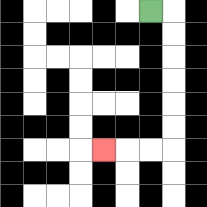{'start': '[6, 0]', 'end': '[4, 6]', 'path_directions': 'R,D,D,D,D,D,D,L,L,L', 'path_coordinates': '[[6, 0], [7, 0], [7, 1], [7, 2], [7, 3], [7, 4], [7, 5], [7, 6], [6, 6], [5, 6], [4, 6]]'}